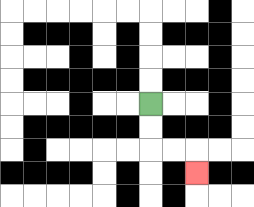{'start': '[6, 4]', 'end': '[8, 7]', 'path_directions': 'D,D,R,R,D', 'path_coordinates': '[[6, 4], [6, 5], [6, 6], [7, 6], [8, 6], [8, 7]]'}